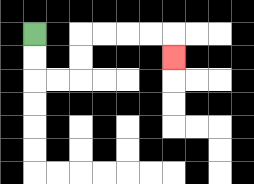{'start': '[1, 1]', 'end': '[7, 2]', 'path_directions': 'D,D,R,R,U,U,R,R,R,R,D', 'path_coordinates': '[[1, 1], [1, 2], [1, 3], [2, 3], [3, 3], [3, 2], [3, 1], [4, 1], [5, 1], [6, 1], [7, 1], [7, 2]]'}